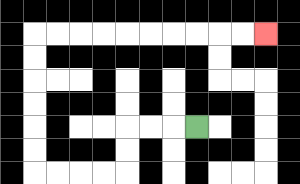{'start': '[8, 5]', 'end': '[11, 1]', 'path_directions': 'L,L,L,D,D,L,L,L,L,U,U,U,U,U,U,R,R,R,R,R,R,R,R,R,R', 'path_coordinates': '[[8, 5], [7, 5], [6, 5], [5, 5], [5, 6], [5, 7], [4, 7], [3, 7], [2, 7], [1, 7], [1, 6], [1, 5], [1, 4], [1, 3], [1, 2], [1, 1], [2, 1], [3, 1], [4, 1], [5, 1], [6, 1], [7, 1], [8, 1], [9, 1], [10, 1], [11, 1]]'}